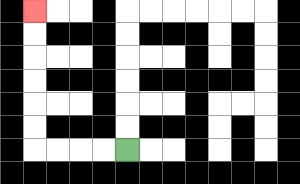{'start': '[5, 6]', 'end': '[1, 0]', 'path_directions': 'L,L,L,L,U,U,U,U,U,U', 'path_coordinates': '[[5, 6], [4, 6], [3, 6], [2, 6], [1, 6], [1, 5], [1, 4], [1, 3], [1, 2], [1, 1], [1, 0]]'}